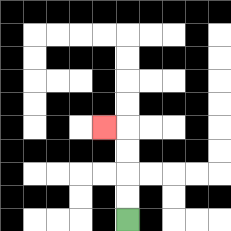{'start': '[5, 9]', 'end': '[4, 5]', 'path_directions': 'U,U,U,U,L', 'path_coordinates': '[[5, 9], [5, 8], [5, 7], [5, 6], [5, 5], [4, 5]]'}